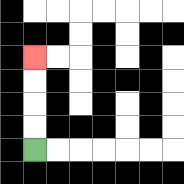{'start': '[1, 6]', 'end': '[1, 2]', 'path_directions': 'U,U,U,U', 'path_coordinates': '[[1, 6], [1, 5], [1, 4], [1, 3], [1, 2]]'}